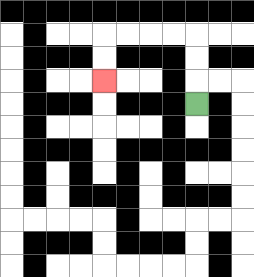{'start': '[8, 4]', 'end': '[4, 3]', 'path_directions': 'U,U,U,L,L,L,L,D,D', 'path_coordinates': '[[8, 4], [8, 3], [8, 2], [8, 1], [7, 1], [6, 1], [5, 1], [4, 1], [4, 2], [4, 3]]'}